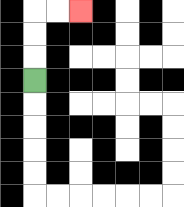{'start': '[1, 3]', 'end': '[3, 0]', 'path_directions': 'U,U,U,R,R', 'path_coordinates': '[[1, 3], [1, 2], [1, 1], [1, 0], [2, 0], [3, 0]]'}